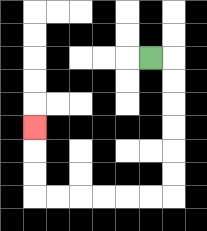{'start': '[6, 2]', 'end': '[1, 5]', 'path_directions': 'R,D,D,D,D,D,D,L,L,L,L,L,L,U,U,U', 'path_coordinates': '[[6, 2], [7, 2], [7, 3], [7, 4], [7, 5], [7, 6], [7, 7], [7, 8], [6, 8], [5, 8], [4, 8], [3, 8], [2, 8], [1, 8], [1, 7], [1, 6], [1, 5]]'}